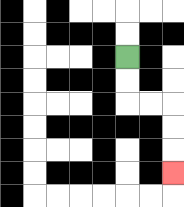{'start': '[5, 2]', 'end': '[7, 7]', 'path_directions': 'D,D,R,R,D,D,D', 'path_coordinates': '[[5, 2], [5, 3], [5, 4], [6, 4], [7, 4], [7, 5], [7, 6], [7, 7]]'}